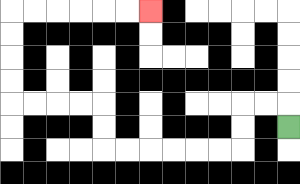{'start': '[12, 5]', 'end': '[6, 0]', 'path_directions': 'U,L,L,D,D,L,L,L,L,L,L,U,U,L,L,L,L,U,U,U,U,R,R,R,R,R,R', 'path_coordinates': '[[12, 5], [12, 4], [11, 4], [10, 4], [10, 5], [10, 6], [9, 6], [8, 6], [7, 6], [6, 6], [5, 6], [4, 6], [4, 5], [4, 4], [3, 4], [2, 4], [1, 4], [0, 4], [0, 3], [0, 2], [0, 1], [0, 0], [1, 0], [2, 0], [3, 0], [4, 0], [5, 0], [6, 0]]'}